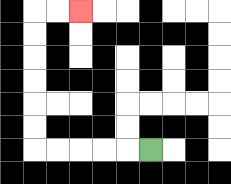{'start': '[6, 6]', 'end': '[3, 0]', 'path_directions': 'L,L,L,L,L,U,U,U,U,U,U,R,R', 'path_coordinates': '[[6, 6], [5, 6], [4, 6], [3, 6], [2, 6], [1, 6], [1, 5], [1, 4], [1, 3], [1, 2], [1, 1], [1, 0], [2, 0], [3, 0]]'}